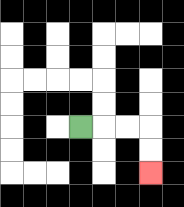{'start': '[3, 5]', 'end': '[6, 7]', 'path_directions': 'R,R,R,D,D', 'path_coordinates': '[[3, 5], [4, 5], [5, 5], [6, 5], [6, 6], [6, 7]]'}